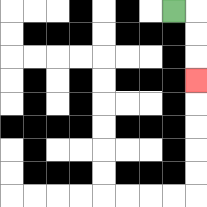{'start': '[7, 0]', 'end': '[8, 3]', 'path_directions': 'R,D,D,D', 'path_coordinates': '[[7, 0], [8, 0], [8, 1], [8, 2], [8, 3]]'}